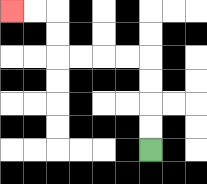{'start': '[6, 6]', 'end': '[0, 0]', 'path_directions': 'U,U,U,U,L,L,L,L,U,U,L,L', 'path_coordinates': '[[6, 6], [6, 5], [6, 4], [6, 3], [6, 2], [5, 2], [4, 2], [3, 2], [2, 2], [2, 1], [2, 0], [1, 0], [0, 0]]'}